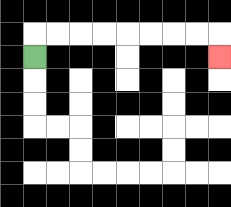{'start': '[1, 2]', 'end': '[9, 2]', 'path_directions': 'U,R,R,R,R,R,R,R,R,D', 'path_coordinates': '[[1, 2], [1, 1], [2, 1], [3, 1], [4, 1], [5, 1], [6, 1], [7, 1], [8, 1], [9, 1], [9, 2]]'}